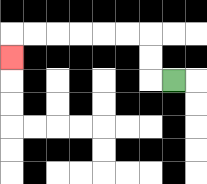{'start': '[7, 3]', 'end': '[0, 2]', 'path_directions': 'L,U,U,L,L,L,L,L,L,D', 'path_coordinates': '[[7, 3], [6, 3], [6, 2], [6, 1], [5, 1], [4, 1], [3, 1], [2, 1], [1, 1], [0, 1], [0, 2]]'}